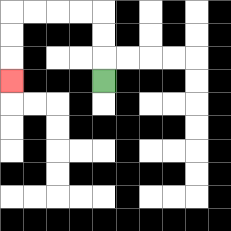{'start': '[4, 3]', 'end': '[0, 3]', 'path_directions': 'U,U,U,L,L,L,L,D,D,D', 'path_coordinates': '[[4, 3], [4, 2], [4, 1], [4, 0], [3, 0], [2, 0], [1, 0], [0, 0], [0, 1], [0, 2], [0, 3]]'}